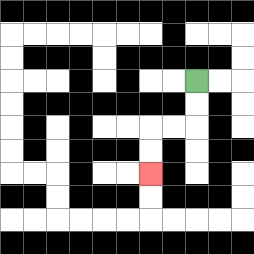{'start': '[8, 3]', 'end': '[6, 7]', 'path_directions': 'D,D,L,L,D,D', 'path_coordinates': '[[8, 3], [8, 4], [8, 5], [7, 5], [6, 5], [6, 6], [6, 7]]'}